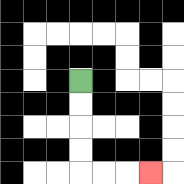{'start': '[3, 3]', 'end': '[6, 7]', 'path_directions': 'D,D,D,D,R,R,R', 'path_coordinates': '[[3, 3], [3, 4], [3, 5], [3, 6], [3, 7], [4, 7], [5, 7], [6, 7]]'}